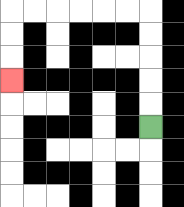{'start': '[6, 5]', 'end': '[0, 3]', 'path_directions': 'U,U,U,U,U,L,L,L,L,L,L,D,D,D', 'path_coordinates': '[[6, 5], [6, 4], [6, 3], [6, 2], [6, 1], [6, 0], [5, 0], [4, 0], [3, 0], [2, 0], [1, 0], [0, 0], [0, 1], [0, 2], [0, 3]]'}